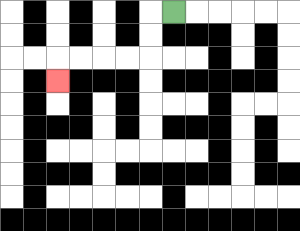{'start': '[7, 0]', 'end': '[2, 3]', 'path_directions': 'L,D,D,L,L,L,L,D', 'path_coordinates': '[[7, 0], [6, 0], [6, 1], [6, 2], [5, 2], [4, 2], [3, 2], [2, 2], [2, 3]]'}